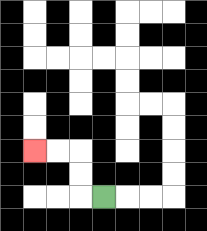{'start': '[4, 8]', 'end': '[1, 6]', 'path_directions': 'L,U,U,L,L', 'path_coordinates': '[[4, 8], [3, 8], [3, 7], [3, 6], [2, 6], [1, 6]]'}